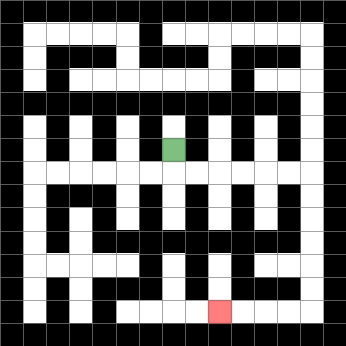{'start': '[7, 6]', 'end': '[9, 13]', 'path_directions': 'D,R,R,R,R,R,R,D,D,D,D,D,D,L,L,L,L', 'path_coordinates': '[[7, 6], [7, 7], [8, 7], [9, 7], [10, 7], [11, 7], [12, 7], [13, 7], [13, 8], [13, 9], [13, 10], [13, 11], [13, 12], [13, 13], [12, 13], [11, 13], [10, 13], [9, 13]]'}